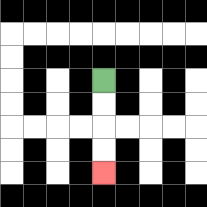{'start': '[4, 3]', 'end': '[4, 7]', 'path_directions': 'D,D,D,D', 'path_coordinates': '[[4, 3], [4, 4], [4, 5], [4, 6], [4, 7]]'}